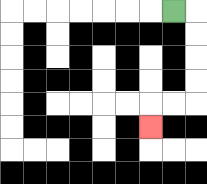{'start': '[7, 0]', 'end': '[6, 5]', 'path_directions': 'R,D,D,D,D,L,L,D', 'path_coordinates': '[[7, 0], [8, 0], [8, 1], [8, 2], [8, 3], [8, 4], [7, 4], [6, 4], [6, 5]]'}